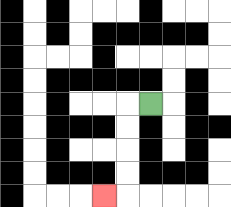{'start': '[6, 4]', 'end': '[4, 8]', 'path_directions': 'L,D,D,D,D,L', 'path_coordinates': '[[6, 4], [5, 4], [5, 5], [5, 6], [5, 7], [5, 8], [4, 8]]'}